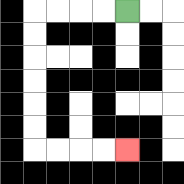{'start': '[5, 0]', 'end': '[5, 6]', 'path_directions': 'L,L,L,L,D,D,D,D,D,D,R,R,R,R', 'path_coordinates': '[[5, 0], [4, 0], [3, 0], [2, 0], [1, 0], [1, 1], [1, 2], [1, 3], [1, 4], [1, 5], [1, 6], [2, 6], [3, 6], [4, 6], [5, 6]]'}